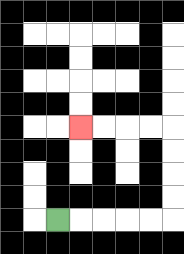{'start': '[2, 9]', 'end': '[3, 5]', 'path_directions': 'R,R,R,R,R,U,U,U,U,L,L,L,L', 'path_coordinates': '[[2, 9], [3, 9], [4, 9], [5, 9], [6, 9], [7, 9], [7, 8], [7, 7], [7, 6], [7, 5], [6, 5], [5, 5], [4, 5], [3, 5]]'}